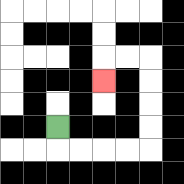{'start': '[2, 5]', 'end': '[4, 3]', 'path_directions': 'D,R,R,R,R,U,U,U,U,L,L,D', 'path_coordinates': '[[2, 5], [2, 6], [3, 6], [4, 6], [5, 6], [6, 6], [6, 5], [6, 4], [6, 3], [6, 2], [5, 2], [4, 2], [4, 3]]'}